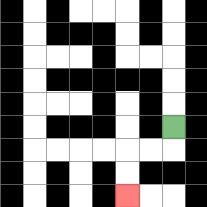{'start': '[7, 5]', 'end': '[5, 8]', 'path_directions': 'D,L,L,D,D', 'path_coordinates': '[[7, 5], [7, 6], [6, 6], [5, 6], [5, 7], [5, 8]]'}